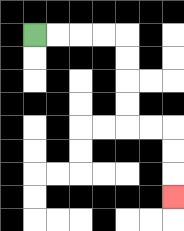{'start': '[1, 1]', 'end': '[7, 8]', 'path_directions': 'R,R,R,R,D,D,D,D,R,R,D,D,D', 'path_coordinates': '[[1, 1], [2, 1], [3, 1], [4, 1], [5, 1], [5, 2], [5, 3], [5, 4], [5, 5], [6, 5], [7, 5], [7, 6], [7, 7], [7, 8]]'}